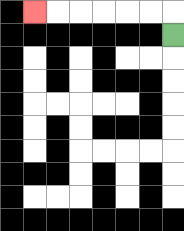{'start': '[7, 1]', 'end': '[1, 0]', 'path_directions': 'U,L,L,L,L,L,L', 'path_coordinates': '[[7, 1], [7, 0], [6, 0], [5, 0], [4, 0], [3, 0], [2, 0], [1, 0]]'}